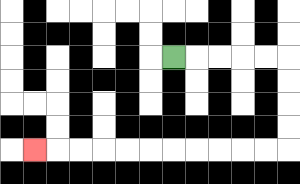{'start': '[7, 2]', 'end': '[1, 6]', 'path_directions': 'R,R,R,R,R,D,D,D,D,L,L,L,L,L,L,L,L,L,L,L', 'path_coordinates': '[[7, 2], [8, 2], [9, 2], [10, 2], [11, 2], [12, 2], [12, 3], [12, 4], [12, 5], [12, 6], [11, 6], [10, 6], [9, 6], [8, 6], [7, 6], [6, 6], [5, 6], [4, 6], [3, 6], [2, 6], [1, 6]]'}